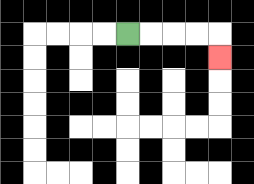{'start': '[5, 1]', 'end': '[9, 2]', 'path_directions': 'R,R,R,R,D', 'path_coordinates': '[[5, 1], [6, 1], [7, 1], [8, 1], [9, 1], [9, 2]]'}